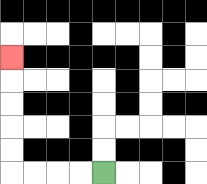{'start': '[4, 7]', 'end': '[0, 2]', 'path_directions': 'L,L,L,L,U,U,U,U,U', 'path_coordinates': '[[4, 7], [3, 7], [2, 7], [1, 7], [0, 7], [0, 6], [0, 5], [0, 4], [0, 3], [0, 2]]'}